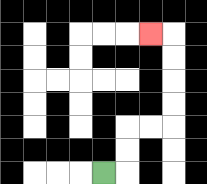{'start': '[4, 7]', 'end': '[6, 1]', 'path_directions': 'R,U,U,R,R,U,U,U,U,L', 'path_coordinates': '[[4, 7], [5, 7], [5, 6], [5, 5], [6, 5], [7, 5], [7, 4], [7, 3], [7, 2], [7, 1], [6, 1]]'}